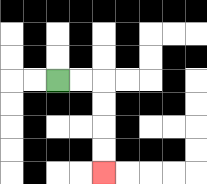{'start': '[2, 3]', 'end': '[4, 7]', 'path_directions': 'R,R,D,D,D,D', 'path_coordinates': '[[2, 3], [3, 3], [4, 3], [4, 4], [4, 5], [4, 6], [4, 7]]'}